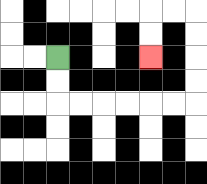{'start': '[2, 2]', 'end': '[6, 2]', 'path_directions': 'D,D,R,R,R,R,R,R,U,U,U,U,L,L,D,D', 'path_coordinates': '[[2, 2], [2, 3], [2, 4], [3, 4], [4, 4], [5, 4], [6, 4], [7, 4], [8, 4], [8, 3], [8, 2], [8, 1], [8, 0], [7, 0], [6, 0], [6, 1], [6, 2]]'}